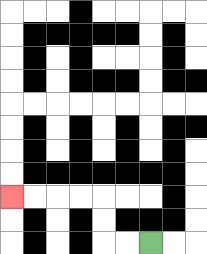{'start': '[6, 10]', 'end': '[0, 8]', 'path_directions': 'L,L,U,U,L,L,L,L', 'path_coordinates': '[[6, 10], [5, 10], [4, 10], [4, 9], [4, 8], [3, 8], [2, 8], [1, 8], [0, 8]]'}